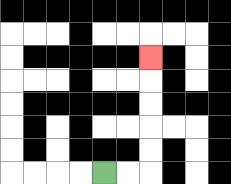{'start': '[4, 7]', 'end': '[6, 2]', 'path_directions': 'R,R,U,U,U,U,U', 'path_coordinates': '[[4, 7], [5, 7], [6, 7], [6, 6], [6, 5], [6, 4], [6, 3], [6, 2]]'}